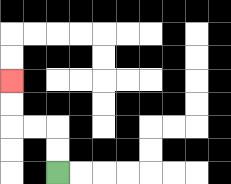{'start': '[2, 7]', 'end': '[0, 3]', 'path_directions': 'U,U,L,L,U,U', 'path_coordinates': '[[2, 7], [2, 6], [2, 5], [1, 5], [0, 5], [0, 4], [0, 3]]'}